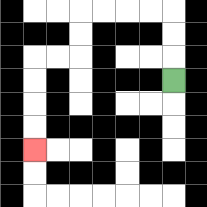{'start': '[7, 3]', 'end': '[1, 6]', 'path_directions': 'U,U,U,L,L,L,L,D,D,L,L,D,D,D,D', 'path_coordinates': '[[7, 3], [7, 2], [7, 1], [7, 0], [6, 0], [5, 0], [4, 0], [3, 0], [3, 1], [3, 2], [2, 2], [1, 2], [1, 3], [1, 4], [1, 5], [1, 6]]'}